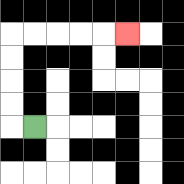{'start': '[1, 5]', 'end': '[5, 1]', 'path_directions': 'L,U,U,U,U,R,R,R,R,R', 'path_coordinates': '[[1, 5], [0, 5], [0, 4], [0, 3], [0, 2], [0, 1], [1, 1], [2, 1], [3, 1], [4, 1], [5, 1]]'}